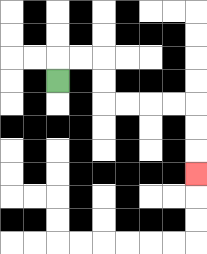{'start': '[2, 3]', 'end': '[8, 7]', 'path_directions': 'U,R,R,D,D,R,R,R,R,D,D,D', 'path_coordinates': '[[2, 3], [2, 2], [3, 2], [4, 2], [4, 3], [4, 4], [5, 4], [6, 4], [7, 4], [8, 4], [8, 5], [8, 6], [8, 7]]'}